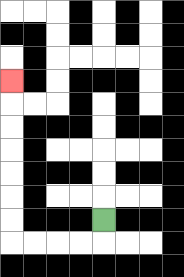{'start': '[4, 9]', 'end': '[0, 3]', 'path_directions': 'D,L,L,L,L,U,U,U,U,U,U,U', 'path_coordinates': '[[4, 9], [4, 10], [3, 10], [2, 10], [1, 10], [0, 10], [0, 9], [0, 8], [0, 7], [0, 6], [0, 5], [0, 4], [0, 3]]'}